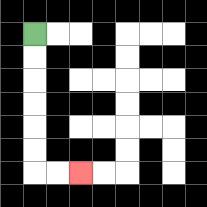{'start': '[1, 1]', 'end': '[3, 7]', 'path_directions': 'D,D,D,D,D,D,R,R', 'path_coordinates': '[[1, 1], [1, 2], [1, 3], [1, 4], [1, 5], [1, 6], [1, 7], [2, 7], [3, 7]]'}